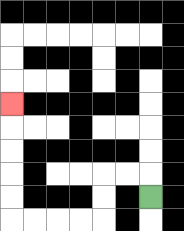{'start': '[6, 8]', 'end': '[0, 4]', 'path_directions': 'U,L,L,D,D,L,L,L,L,U,U,U,U,U', 'path_coordinates': '[[6, 8], [6, 7], [5, 7], [4, 7], [4, 8], [4, 9], [3, 9], [2, 9], [1, 9], [0, 9], [0, 8], [0, 7], [0, 6], [0, 5], [0, 4]]'}